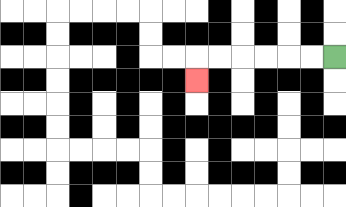{'start': '[14, 2]', 'end': '[8, 3]', 'path_directions': 'L,L,L,L,L,L,D', 'path_coordinates': '[[14, 2], [13, 2], [12, 2], [11, 2], [10, 2], [9, 2], [8, 2], [8, 3]]'}